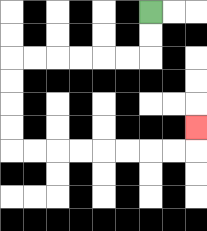{'start': '[6, 0]', 'end': '[8, 5]', 'path_directions': 'D,D,L,L,L,L,L,L,D,D,D,D,R,R,R,R,R,R,R,R,U', 'path_coordinates': '[[6, 0], [6, 1], [6, 2], [5, 2], [4, 2], [3, 2], [2, 2], [1, 2], [0, 2], [0, 3], [0, 4], [0, 5], [0, 6], [1, 6], [2, 6], [3, 6], [4, 6], [5, 6], [6, 6], [7, 6], [8, 6], [8, 5]]'}